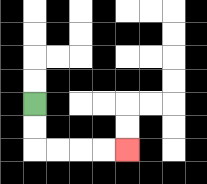{'start': '[1, 4]', 'end': '[5, 6]', 'path_directions': 'D,D,R,R,R,R', 'path_coordinates': '[[1, 4], [1, 5], [1, 6], [2, 6], [3, 6], [4, 6], [5, 6]]'}